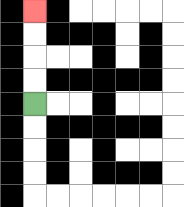{'start': '[1, 4]', 'end': '[1, 0]', 'path_directions': 'U,U,U,U', 'path_coordinates': '[[1, 4], [1, 3], [1, 2], [1, 1], [1, 0]]'}